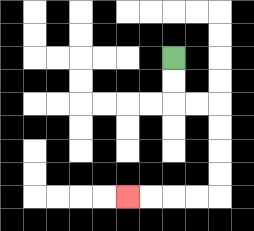{'start': '[7, 2]', 'end': '[5, 8]', 'path_directions': 'D,D,R,R,D,D,D,D,L,L,L,L', 'path_coordinates': '[[7, 2], [7, 3], [7, 4], [8, 4], [9, 4], [9, 5], [9, 6], [9, 7], [9, 8], [8, 8], [7, 8], [6, 8], [5, 8]]'}